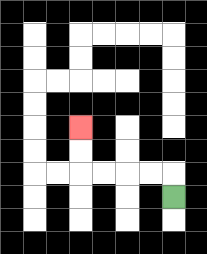{'start': '[7, 8]', 'end': '[3, 5]', 'path_directions': 'U,L,L,L,L,U,U', 'path_coordinates': '[[7, 8], [7, 7], [6, 7], [5, 7], [4, 7], [3, 7], [3, 6], [3, 5]]'}